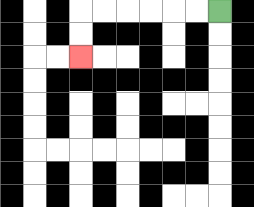{'start': '[9, 0]', 'end': '[3, 2]', 'path_directions': 'L,L,L,L,L,L,D,D', 'path_coordinates': '[[9, 0], [8, 0], [7, 0], [6, 0], [5, 0], [4, 0], [3, 0], [3, 1], [3, 2]]'}